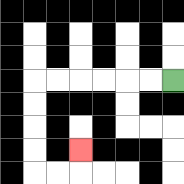{'start': '[7, 3]', 'end': '[3, 6]', 'path_directions': 'L,L,L,L,L,L,D,D,D,D,R,R,U', 'path_coordinates': '[[7, 3], [6, 3], [5, 3], [4, 3], [3, 3], [2, 3], [1, 3], [1, 4], [1, 5], [1, 6], [1, 7], [2, 7], [3, 7], [3, 6]]'}